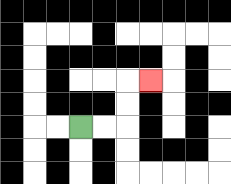{'start': '[3, 5]', 'end': '[6, 3]', 'path_directions': 'R,R,U,U,R', 'path_coordinates': '[[3, 5], [4, 5], [5, 5], [5, 4], [5, 3], [6, 3]]'}